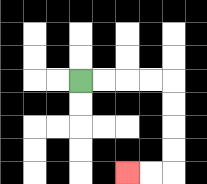{'start': '[3, 3]', 'end': '[5, 7]', 'path_directions': 'R,R,R,R,D,D,D,D,L,L', 'path_coordinates': '[[3, 3], [4, 3], [5, 3], [6, 3], [7, 3], [7, 4], [7, 5], [7, 6], [7, 7], [6, 7], [5, 7]]'}